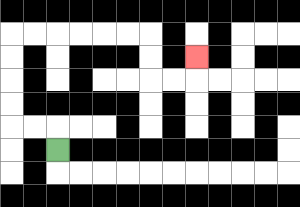{'start': '[2, 6]', 'end': '[8, 2]', 'path_directions': 'U,L,L,U,U,U,U,R,R,R,R,R,R,D,D,R,R,U', 'path_coordinates': '[[2, 6], [2, 5], [1, 5], [0, 5], [0, 4], [0, 3], [0, 2], [0, 1], [1, 1], [2, 1], [3, 1], [4, 1], [5, 1], [6, 1], [6, 2], [6, 3], [7, 3], [8, 3], [8, 2]]'}